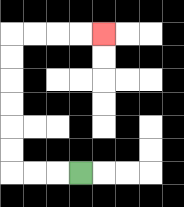{'start': '[3, 7]', 'end': '[4, 1]', 'path_directions': 'L,L,L,U,U,U,U,U,U,R,R,R,R', 'path_coordinates': '[[3, 7], [2, 7], [1, 7], [0, 7], [0, 6], [0, 5], [0, 4], [0, 3], [0, 2], [0, 1], [1, 1], [2, 1], [3, 1], [4, 1]]'}